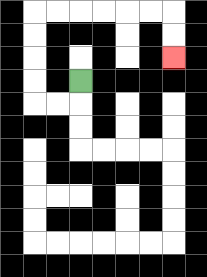{'start': '[3, 3]', 'end': '[7, 2]', 'path_directions': 'D,L,L,U,U,U,U,R,R,R,R,R,R,D,D', 'path_coordinates': '[[3, 3], [3, 4], [2, 4], [1, 4], [1, 3], [1, 2], [1, 1], [1, 0], [2, 0], [3, 0], [4, 0], [5, 0], [6, 0], [7, 0], [7, 1], [7, 2]]'}